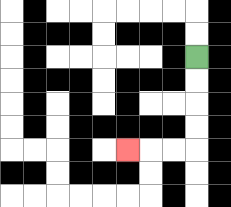{'start': '[8, 2]', 'end': '[5, 6]', 'path_directions': 'D,D,D,D,L,L,L', 'path_coordinates': '[[8, 2], [8, 3], [8, 4], [8, 5], [8, 6], [7, 6], [6, 6], [5, 6]]'}